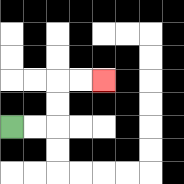{'start': '[0, 5]', 'end': '[4, 3]', 'path_directions': 'R,R,U,U,R,R', 'path_coordinates': '[[0, 5], [1, 5], [2, 5], [2, 4], [2, 3], [3, 3], [4, 3]]'}